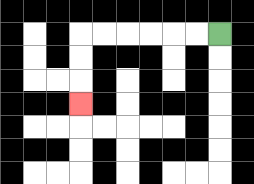{'start': '[9, 1]', 'end': '[3, 4]', 'path_directions': 'L,L,L,L,L,L,D,D,D', 'path_coordinates': '[[9, 1], [8, 1], [7, 1], [6, 1], [5, 1], [4, 1], [3, 1], [3, 2], [3, 3], [3, 4]]'}